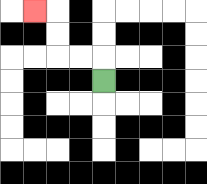{'start': '[4, 3]', 'end': '[1, 0]', 'path_directions': 'U,L,L,U,U,L', 'path_coordinates': '[[4, 3], [4, 2], [3, 2], [2, 2], [2, 1], [2, 0], [1, 0]]'}